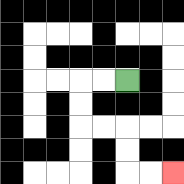{'start': '[5, 3]', 'end': '[7, 7]', 'path_directions': 'L,L,D,D,R,R,D,D,R,R', 'path_coordinates': '[[5, 3], [4, 3], [3, 3], [3, 4], [3, 5], [4, 5], [5, 5], [5, 6], [5, 7], [6, 7], [7, 7]]'}